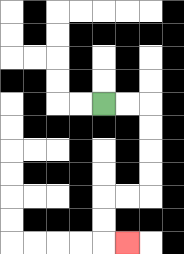{'start': '[4, 4]', 'end': '[5, 10]', 'path_directions': 'R,R,D,D,D,D,L,L,D,D,R', 'path_coordinates': '[[4, 4], [5, 4], [6, 4], [6, 5], [6, 6], [6, 7], [6, 8], [5, 8], [4, 8], [4, 9], [4, 10], [5, 10]]'}